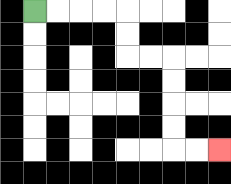{'start': '[1, 0]', 'end': '[9, 6]', 'path_directions': 'R,R,R,R,D,D,R,R,D,D,D,D,R,R', 'path_coordinates': '[[1, 0], [2, 0], [3, 0], [4, 0], [5, 0], [5, 1], [5, 2], [6, 2], [7, 2], [7, 3], [7, 4], [7, 5], [7, 6], [8, 6], [9, 6]]'}